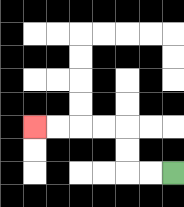{'start': '[7, 7]', 'end': '[1, 5]', 'path_directions': 'L,L,U,U,L,L,L,L', 'path_coordinates': '[[7, 7], [6, 7], [5, 7], [5, 6], [5, 5], [4, 5], [3, 5], [2, 5], [1, 5]]'}